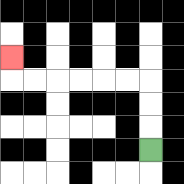{'start': '[6, 6]', 'end': '[0, 2]', 'path_directions': 'U,U,U,L,L,L,L,L,L,U', 'path_coordinates': '[[6, 6], [6, 5], [6, 4], [6, 3], [5, 3], [4, 3], [3, 3], [2, 3], [1, 3], [0, 3], [0, 2]]'}